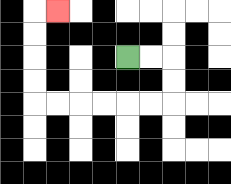{'start': '[5, 2]', 'end': '[2, 0]', 'path_directions': 'R,R,D,D,L,L,L,L,L,L,U,U,U,U,R', 'path_coordinates': '[[5, 2], [6, 2], [7, 2], [7, 3], [7, 4], [6, 4], [5, 4], [4, 4], [3, 4], [2, 4], [1, 4], [1, 3], [1, 2], [1, 1], [1, 0], [2, 0]]'}